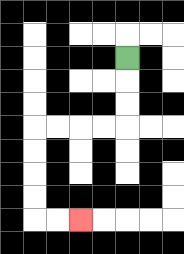{'start': '[5, 2]', 'end': '[3, 9]', 'path_directions': 'D,D,D,L,L,L,L,D,D,D,D,R,R', 'path_coordinates': '[[5, 2], [5, 3], [5, 4], [5, 5], [4, 5], [3, 5], [2, 5], [1, 5], [1, 6], [1, 7], [1, 8], [1, 9], [2, 9], [3, 9]]'}